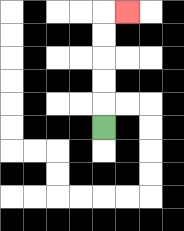{'start': '[4, 5]', 'end': '[5, 0]', 'path_directions': 'U,U,U,U,U,R', 'path_coordinates': '[[4, 5], [4, 4], [4, 3], [4, 2], [4, 1], [4, 0], [5, 0]]'}